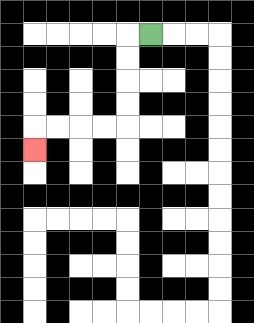{'start': '[6, 1]', 'end': '[1, 6]', 'path_directions': 'L,D,D,D,D,L,L,L,L,D', 'path_coordinates': '[[6, 1], [5, 1], [5, 2], [5, 3], [5, 4], [5, 5], [4, 5], [3, 5], [2, 5], [1, 5], [1, 6]]'}